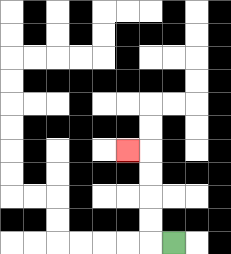{'start': '[7, 10]', 'end': '[5, 6]', 'path_directions': 'L,U,U,U,U,L', 'path_coordinates': '[[7, 10], [6, 10], [6, 9], [6, 8], [6, 7], [6, 6], [5, 6]]'}